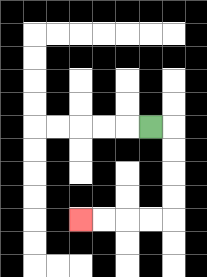{'start': '[6, 5]', 'end': '[3, 9]', 'path_directions': 'R,D,D,D,D,L,L,L,L', 'path_coordinates': '[[6, 5], [7, 5], [7, 6], [7, 7], [7, 8], [7, 9], [6, 9], [5, 9], [4, 9], [3, 9]]'}